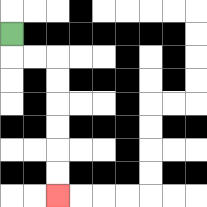{'start': '[0, 1]', 'end': '[2, 8]', 'path_directions': 'D,R,R,D,D,D,D,D,D', 'path_coordinates': '[[0, 1], [0, 2], [1, 2], [2, 2], [2, 3], [2, 4], [2, 5], [2, 6], [2, 7], [2, 8]]'}